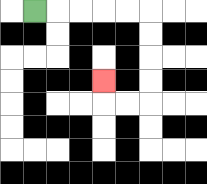{'start': '[1, 0]', 'end': '[4, 3]', 'path_directions': 'R,R,R,R,R,D,D,D,D,L,L,U', 'path_coordinates': '[[1, 0], [2, 0], [3, 0], [4, 0], [5, 0], [6, 0], [6, 1], [6, 2], [6, 3], [6, 4], [5, 4], [4, 4], [4, 3]]'}